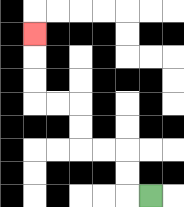{'start': '[6, 8]', 'end': '[1, 1]', 'path_directions': 'L,U,U,L,L,U,U,L,L,U,U,U', 'path_coordinates': '[[6, 8], [5, 8], [5, 7], [5, 6], [4, 6], [3, 6], [3, 5], [3, 4], [2, 4], [1, 4], [1, 3], [1, 2], [1, 1]]'}